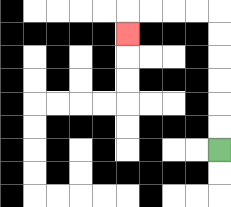{'start': '[9, 6]', 'end': '[5, 1]', 'path_directions': 'U,U,U,U,U,U,L,L,L,L,D', 'path_coordinates': '[[9, 6], [9, 5], [9, 4], [9, 3], [9, 2], [9, 1], [9, 0], [8, 0], [7, 0], [6, 0], [5, 0], [5, 1]]'}